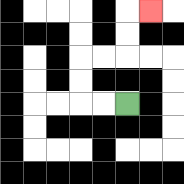{'start': '[5, 4]', 'end': '[6, 0]', 'path_directions': 'L,L,U,U,R,R,U,U,R', 'path_coordinates': '[[5, 4], [4, 4], [3, 4], [3, 3], [3, 2], [4, 2], [5, 2], [5, 1], [5, 0], [6, 0]]'}